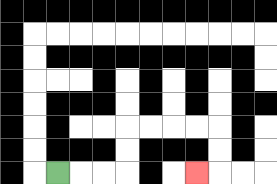{'start': '[2, 7]', 'end': '[8, 7]', 'path_directions': 'R,R,R,U,U,R,R,R,R,D,D,L', 'path_coordinates': '[[2, 7], [3, 7], [4, 7], [5, 7], [5, 6], [5, 5], [6, 5], [7, 5], [8, 5], [9, 5], [9, 6], [9, 7], [8, 7]]'}